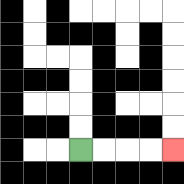{'start': '[3, 6]', 'end': '[7, 6]', 'path_directions': 'R,R,R,R', 'path_coordinates': '[[3, 6], [4, 6], [5, 6], [6, 6], [7, 6]]'}